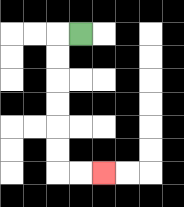{'start': '[3, 1]', 'end': '[4, 7]', 'path_directions': 'L,D,D,D,D,D,D,R,R', 'path_coordinates': '[[3, 1], [2, 1], [2, 2], [2, 3], [2, 4], [2, 5], [2, 6], [2, 7], [3, 7], [4, 7]]'}